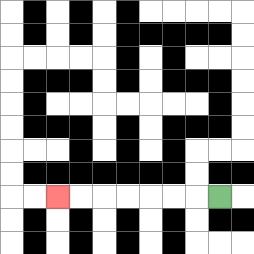{'start': '[9, 8]', 'end': '[2, 8]', 'path_directions': 'L,L,L,L,L,L,L', 'path_coordinates': '[[9, 8], [8, 8], [7, 8], [6, 8], [5, 8], [4, 8], [3, 8], [2, 8]]'}